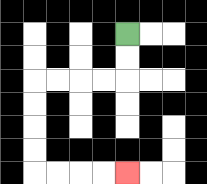{'start': '[5, 1]', 'end': '[5, 7]', 'path_directions': 'D,D,L,L,L,L,D,D,D,D,R,R,R,R', 'path_coordinates': '[[5, 1], [5, 2], [5, 3], [4, 3], [3, 3], [2, 3], [1, 3], [1, 4], [1, 5], [1, 6], [1, 7], [2, 7], [3, 7], [4, 7], [5, 7]]'}